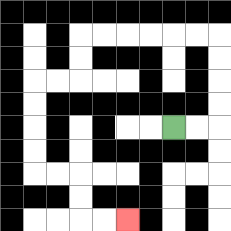{'start': '[7, 5]', 'end': '[5, 9]', 'path_directions': 'R,R,U,U,U,U,L,L,L,L,L,L,D,D,L,L,D,D,D,D,R,R,D,D,R,R', 'path_coordinates': '[[7, 5], [8, 5], [9, 5], [9, 4], [9, 3], [9, 2], [9, 1], [8, 1], [7, 1], [6, 1], [5, 1], [4, 1], [3, 1], [3, 2], [3, 3], [2, 3], [1, 3], [1, 4], [1, 5], [1, 6], [1, 7], [2, 7], [3, 7], [3, 8], [3, 9], [4, 9], [5, 9]]'}